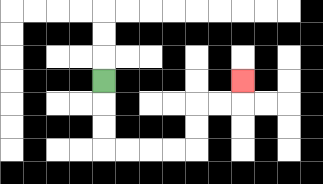{'start': '[4, 3]', 'end': '[10, 3]', 'path_directions': 'D,D,D,R,R,R,R,U,U,R,R,U', 'path_coordinates': '[[4, 3], [4, 4], [4, 5], [4, 6], [5, 6], [6, 6], [7, 6], [8, 6], [8, 5], [8, 4], [9, 4], [10, 4], [10, 3]]'}